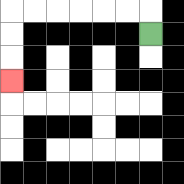{'start': '[6, 1]', 'end': '[0, 3]', 'path_directions': 'U,L,L,L,L,L,L,D,D,D', 'path_coordinates': '[[6, 1], [6, 0], [5, 0], [4, 0], [3, 0], [2, 0], [1, 0], [0, 0], [0, 1], [0, 2], [0, 3]]'}